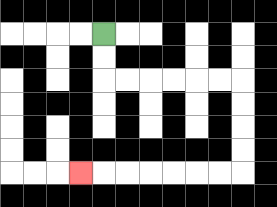{'start': '[4, 1]', 'end': '[3, 7]', 'path_directions': 'D,D,R,R,R,R,R,R,D,D,D,D,L,L,L,L,L,L,L', 'path_coordinates': '[[4, 1], [4, 2], [4, 3], [5, 3], [6, 3], [7, 3], [8, 3], [9, 3], [10, 3], [10, 4], [10, 5], [10, 6], [10, 7], [9, 7], [8, 7], [7, 7], [6, 7], [5, 7], [4, 7], [3, 7]]'}